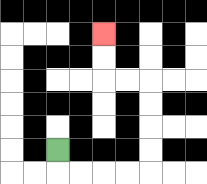{'start': '[2, 6]', 'end': '[4, 1]', 'path_directions': 'D,R,R,R,R,U,U,U,U,L,L,U,U', 'path_coordinates': '[[2, 6], [2, 7], [3, 7], [4, 7], [5, 7], [6, 7], [6, 6], [6, 5], [6, 4], [6, 3], [5, 3], [4, 3], [4, 2], [4, 1]]'}